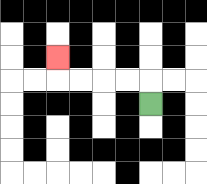{'start': '[6, 4]', 'end': '[2, 2]', 'path_directions': 'U,L,L,L,L,U', 'path_coordinates': '[[6, 4], [6, 3], [5, 3], [4, 3], [3, 3], [2, 3], [2, 2]]'}